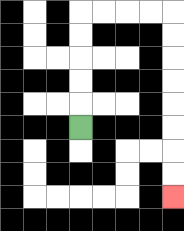{'start': '[3, 5]', 'end': '[7, 8]', 'path_directions': 'U,U,U,U,U,R,R,R,R,D,D,D,D,D,D,D,D', 'path_coordinates': '[[3, 5], [3, 4], [3, 3], [3, 2], [3, 1], [3, 0], [4, 0], [5, 0], [6, 0], [7, 0], [7, 1], [7, 2], [7, 3], [7, 4], [7, 5], [7, 6], [7, 7], [7, 8]]'}